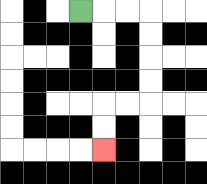{'start': '[3, 0]', 'end': '[4, 6]', 'path_directions': 'R,R,R,D,D,D,D,L,L,D,D', 'path_coordinates': '[[3, 0], [4, 0], [5, 0], [6, 0], [6, 1], [6, 2], [6, 3], [6, 4], [5, 4], [4, 4], [4, 5], [4, 6]]'}